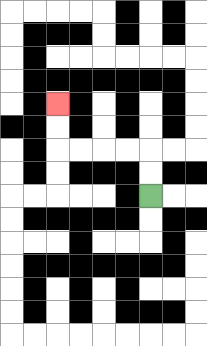{'start': '[6, 8]', 'end': '[2, 4]', 'path_directions': 'U,U,L,L,L,L,U,U', 'path_coordinates': '[[6, 8], [6, 7], [6, 6], [5, 6], [4, 6], [3, 6], [2, 6], [2, 5], [2, 4]]'}